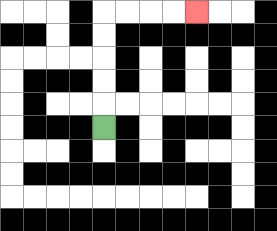{'start': '[4, 5]', 'end': '[8, 0]', 'path_directions': 'U,U,U,U,U,R,R,R,R', 'path_coordinates': '[[4, 5], [4, 4], [4, 3], [4, 2], [4, 1], [4, 0], [5, 0], [6, 0], [7, 0], [8, 0]]'}